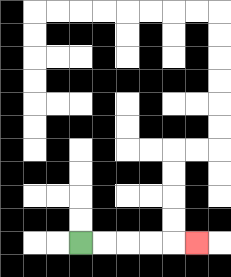{'start': '[3, 10]', 'end': '[8, 10]', 'path_directions': 'R,R,R,R,R', 'path_coordinates': '[[3, 10], [4, 10], [5, 10], [6, 10], [7, 10], [8, 10]]'}